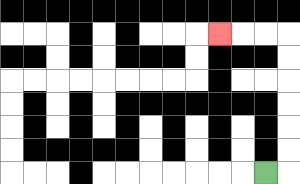{'start': '[11, 7]', 'end': '[9, 1]', 'path_directions': 'R,U,U,U,U,U,U,L,L,L', 'path_coordinates': '[[11, 7], [12, 7], [12, 6], [12, 5], [12, 4], [12, 3], [12, 2], [12, 1], [11, 1], [10, 1], [9, 1]]'}